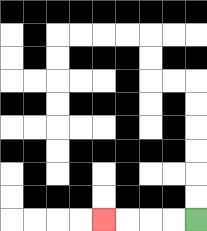{'start': '[8, 9]', 'end': '[4, 9]', 'path_directions': 'L,L,L,L', 'path_coordinates': '[[8, 9], [7, 9], [6, 9], [5, 9], [4, 9]]'}